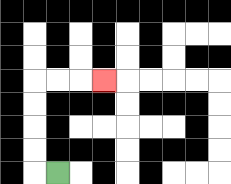{'start': '[2, 7]', 'end': '[4, 3]', 'path_directions': 'L,U,U,U,U,R,R,R', 'path_coordinates': '[[2, 7], [1, 7], [1, 6], [1, 5], [1, 4], [1, 3], [2, 3], [3, 3], [4, 3]]'}